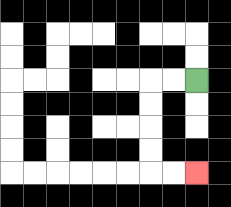{'start': '[8, 3]', 'end': '[8, 7]', 'path_directions': 'L,L,D,D,D,D,R,R', 'path_coordinates': '[[8, 3], [7, 3], [6, 3], [6, 4], [6, 5], [6, 6], [6, 7], [7, 7], [8, 7]]'}